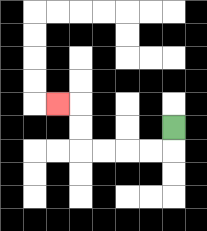{'start': '[7, 5]', 'end': '[2, 4]', 'path_directions': 'D,L,L,L,L,U,U,L', 'path_coordinates': '[[7, 5], [7, 6], [6, 6], [5, 6], [4, 6], [3, 6], [3, 5], [3, 4], [2, 4]]'}